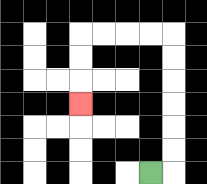{'start': '[6, 7]', 'end': '[3, 4]', 'path_directions': 'R,U,U,U,U,U,U,L,L,L,L,D,D,D', 'path_coordinates': '[[6, 7], [7, 7], [7, 6], [7, 5], [7, 4], [7, 3], [7, 2], [7, 1], [6, 1], [5, 1], [4, 1], [3, 1], [3, 2], [3, 3], [3, 4]]'}